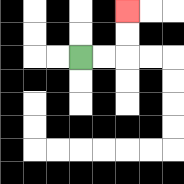{'start': '[3, 2]', 'end': '[5, 0]', 'path_directions': 'R,R,U,U', 'path_coordinates': '[[3, 2], [4, 2], [5, 2], [5, 1], [5, 0]]'}